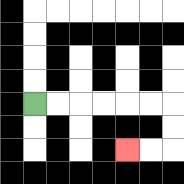{'start': '[1, 4]', 'end': '[5, 6]', 'path_directions': 'R,R,R,R,R,R,D,D,L,L', 'path_coordinates': '[[1, 4], [2, 4], [3, 4], [4, 4], [5, 4], [6, 4], [7, 4], [7, 5], [7, 6], [6, 6], [5, 6]]'}